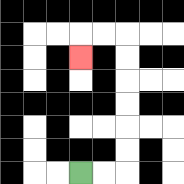{'start': '[3, 7]', 'end': '[3, 2]', 'path_directions': 'R,R,U,U,U,U,U,U,L,L,D', 'path_coordinates': '[[3, 7], [4, 7], [5, 7], [5, 6], [5, 5], [5, 4], [5, 3], [5, 2], [5, 1], [4, 1], [3, 1], [3, 2]]'}